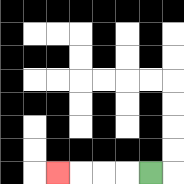{'start': '[6, 7]', 'end': '[2, 7]', 'path_directions': 'L,L,L,L', 'path_coordinates': '[[6, 7], [5, 7], [4, 7], [3, 7], [2, 7]]'}